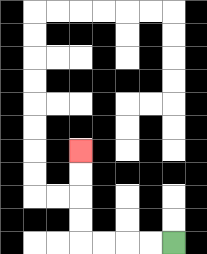{'start': '[7, 10]', 'end': '[3, 6]', 'path_directions': 'L,L,L,L,U,U,U,U', 'path_coordinates': '[[7, 10], [6, 10], [5, 10], [4, 10], [3, 10], [3, 9], [3, 8], [3, 7], [3, 6]]'}